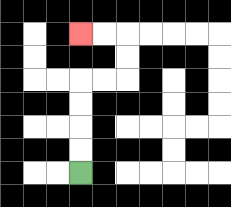{'start': '[3, 7]', 'end': '[3, 1]', 'path_directions': 'U,U,U,U,R,R,U,U,L,L', 'path_coordinates': '[[3, 7], [3, 6], [3, 5], [3, 4], [3, 3], [4, 3], [5, 3], [5, 2], [5, 1], [4, 1], [3, 1]]'}